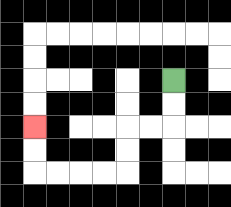{'start': '[7, 3]', 'end': '[1, 5]', 'path_directions': 'D,D,L,L,D,D,L,L,L,L,U,U', 'path_coordinates': '[[7, 3], [7, 4], [7, 5], [6, 5], [5, 5], [5, 6], [5, 7], [4, 7], [3, 7], [2, 7], [1, 7], [1, 6], [1, 5]]'}